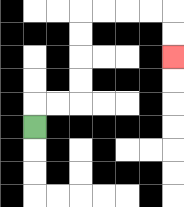{'start': '[1, 5]', 'end': '[7, 2]', 'path_directions': 'U,R,R,U,U,U,U,R,R,R,R,D,D', 'path_coordinates': '[[1, 5], [1, 4], [2, 4], [3, 4], [3, 3], [3, 2], [3, 1], [3, 0], [4, 0], [5, 0], [6, 0], [7, 0], [7, 1], [7, 2]]'}